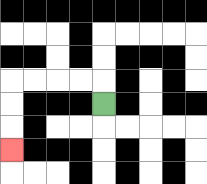{'start': '[4, 4]', 'end': '[0, 6]', 'path_directions': 'U,L,L,L,L,D,D,D', 'path_coordinates': '[[4, 4], [4, 3], [3, 3], [2, 3], [1, 3], [0, 3], [0, 4], [0, 5], [0, 6]]'}